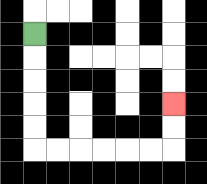{'start': '[1, 1]', 'end': '[7, 4]', 'path_directions': 'D,D,D,D,D,R,R,R,R,R,R,U,U', 'path_coordinates': '[[1, 1], [1, 2], [1, 3], [1, 4], [1, 5], [1, 6], [2, 6], [3, 6], [4, 6], [5, 6], [6, 6], [7, 6], [7, 5], [7, 4]]'}